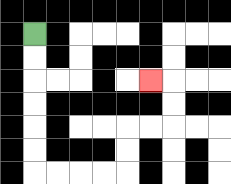{'start': '[1, 1]', 'end': '[6, 3]', 'path_directions': 'D,D,D,D,D,D,R,R,R,R,U,U,R,R,U,U,L', 'path_coordinates': '[[1, 1], [1, 2], [1, 3], [1, 4], [1, 5], [1, 6], [1, 7], [2, 7], [3, 7], [4, 7], [5, 7], [5, 6], [5, 5], [6, 5], [7, 5], [7, 4], [7, 3], [6, 3]]'}